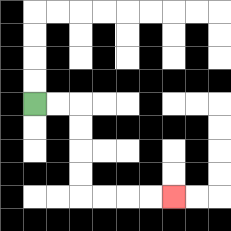{'start': '[1, 4]', 'end': '[7, 8]', 'path_directions': 'R,R,D,D,D,D,R,R,R,R', 'path_coordinates': '[[1, 4], [2, 4], [3, 4], [3, 5], [3, 6], [3, 7], [3, 8], [4, 8], [5, 8], [6, 8], [7, 8]]'}